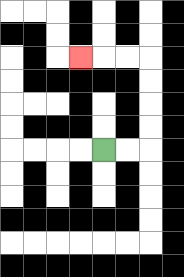{'start': '[4, 6]', 'end': '[3, 2]', 'path_directions': 'R,R,U,U,U,U,L,L,L', 'path_coordinates': '[[4, 6], [5, 6], [6, 6], [6, 5], [6, 4], [6, 3], [6, 2], [5, 2], [4, 2], [3, 2]]'}